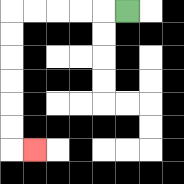{'start': '[5, 0]', 'end': '[1, 6]', 'path_directions': 'L,L,L,L,L,D,D,D,D,D,D,R', 'path_coordinates': '[[5, 0], [4, 0], [3, 0], [2, 0], [1, 0], [0, 0], [0, 1], [0, 2], [0, 3], [0, 4], [0, 5], [0, 6], [1, 6]]'}